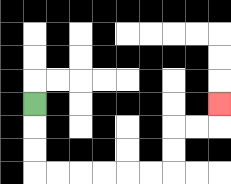{'start': '[1, 4]', 'end': '[9, 4]', 'path_directions': 'D,D,D,R,R,R,R,R,R,U,U,R,R,U', 'path_coordinates': '[[1, 4], [1, 5], [1, 6], [1, 7], [2, 7], [3, 7], [4, 7], [5, 7], [6, 7], [7, 7], [7, 6], [7, 5], [8, 5], [9, 5], [9, 4]]'}